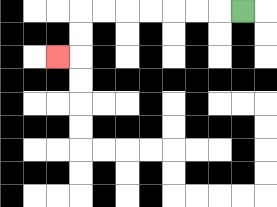{'start': '[10, 0]', 'end': '[2, 2]', 'path_directions': 'L,L,L,L,L,L,L,D,D,L', 'path_coordinates': '[[10, 0], [9, 0], [8, 0], [7, 0], [6, 0], [5, 0], [4, 0], [3, 0], [3, 1], [3, 2], [2, 2]]'}